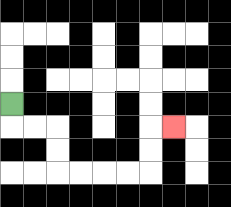{'start': '[0, 4]', 'end': '[7, 5]', 'path_directions': 'D,R,R,D,D,R,R,R,R,U,U,R', 'path_coordinates': '[[0, 4], [0, 5], [1, 5], [2, 5], [2, 6], [2, 7], [3, 7], [4, 7], [5, 7], [6, 7], [6, 6], [6, 5], [7, 5]]'}